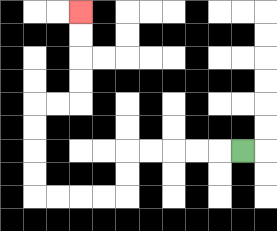{'start': '[10, 6]', 'end': '[3, 0]', 'path_directions': 'L,L,L,L,L,D,D,L,L,L,L,U,U,U,U,R,R,U,U,U,U', 'path_coordinates': '[[10, 6], [9, 6], [8, 6], [7, 6], [6, 6], [5, 6], [5, 7], [5, 8], [4, 8], [3, 8], [2, 8], [1, 8], [1, 7], [1, 6], [1, 5], [1, 4], [2, 4], [3, 4], [3, 3], [3, 2], [3, 1], [3, 0]]'}